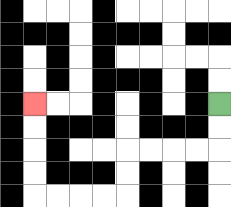{'start': '[9, 4]', 'end': '[1, 4]', 'path_directions': 'D,D,L,L,L,L,D,D,L,L,L,L,U,U,U,U', 'path_coordinates': '[[9, 4], [9, 5], [9, 6], [8, 6], [7, 6], [6, 6], [5, 6], [5, 7], [5, 8], [4, 8], [3, 8], [2, 8], [1, 8], [1, 7], [1, 6], [1, 5], [1, 4]]'}